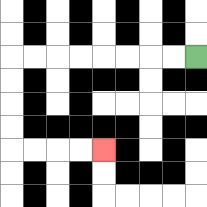{'start': '[8, 2]', 'end': '[4, 6]', 'path_directions': 'L,L,L,L,L,L,L,L,D,D,D,D,R,R,R,R', 'path_coordinates': '[[8, 2], [7, 2], [6, 2], [5, 2], [4, 2], [3, 2], [2, 2], [1, 2], [0, 2], [0, 3], [0, 4], [0, 5], [0, 6], [1, 6], [2, 6], [3, 6], [4, 6]]'}